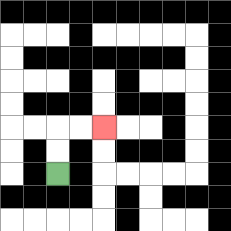{'start': '[2, 7]', 'end': '[4, 5]', 'path_directions': 'U,U,R,R', 'path_coordinates': '[[2, 7], [2, 6], [2, 5], [3, 5], [4, 5]]'}